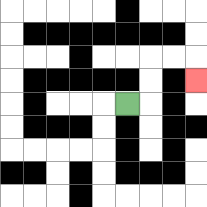{'start': '[5, 4]', 'end': '[8, 3]', 'path_directions': 'R,U,U,R,R,D', 'path_coordinates': '[[5, 4], [6, 4], [6, 3], [6, 2], [7, 2], [8, 2], [8, 3]]'}